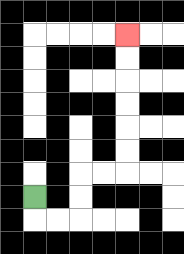{'start': '[1, 8]', 'end': '[5, 1]', 'path_directions': 'D,R,R,U,U,R,R,U,U,U,U,U,U', 'path_coordinates': '[[1, 8], [1, 9], [2, 9], [3, 9], [3, 8], [3, 7], [4, 7], [5, 7], [5, 6], [5, 5], [5, 4], [5, 3], [5, 2], [5, 1]]'}